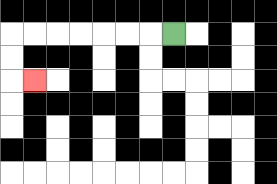{'start': '[7, 1]', 'end': '[1, 3]', 'path_directions': 'L,L,L,L,L,L,L,D,D,R', 'path_coordinates': '[[7, 1], [6, 1], [5, 1], [4, 1], [3, 1], [2, 1], [1, 1], [0, 1], [0, 2], [0, 3], [1, 3]]'}